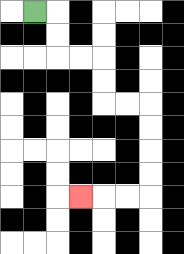{'start': '[1, 0]', 'end': '[3, 8]', 'path_directions': 'R,D,D,R,R,D,D,R,R,D,D,D,D,L,L,L', 'path_coordinates': '[[1, 0], [2, 0], [2, 1], [2, 2], [3, 2], [4, 2], [4, 3], [4, 4], [5, 4], [6, 4], [6, 5], [6, 6], [6, 7], [6, 8], [5, 8], [4, 8], [3, 8]]'}